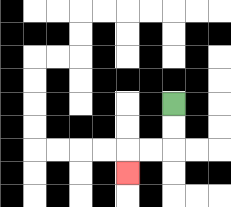{'start': '[7, 4]', 'end': '[5, 7]', 'path_directions': 'D,D,L,L,D', 'path_coordinates': '[[7, 4], [7, 5], [7, 6], [6, 6], [5, 6], [5, 7]]'}